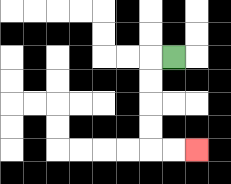{'start': '[7, 2]', 'end': '[8, 6]', 'path_directions': 'L,D,D,D,D,R,R', 'path_coordinates': '[[7, 2], [6, 2], [6, 3], [6, 4], [6, 5], [6, 6], [7, 6], [8, 6]]'}